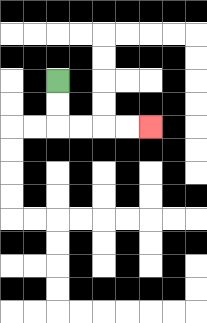{'start': '[2, 3]', 'end': '[6, 5]', 'path_directions': 'D,D,R,R,R,R', 'path_coordinates': '[[2, 3], [2, 4], [2, 5], [3, 5], [4, 5], [5, 5], [6, 5]]'}